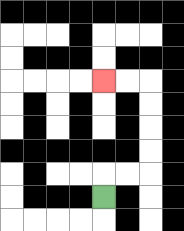{'start': '[4, 8]', 'end': '[4, 3]', 'path_directions': 'U,R,R,U,U,U,U,L,L', 'path_coordinates': '[[4, 8], [4, 7], [5, 7], [6, 7], [6, 6], [6, 5], [6, 4], [6, 3], [5, 3], [4, 3]]'}